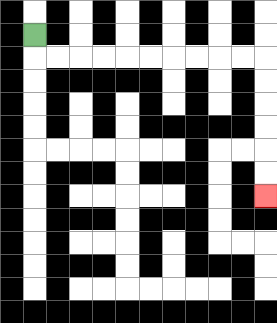{'start': '[1, 1]', 'end': '[11, 8]', 'path_directions': 'D,R,R,R,R,R,R,R,R,R,R,D,D,D,D,D,D', 'path_coordinates': '[[1, 1], [1, 2], [2, 2], [3, 2], [4, 2], [5, 2], [6, 2], [7, 2], [8, 2], [9, 2], [10, 2], [11, 2], [11, 3], [11, 4], [11, 5], [11, 6], [11, 7], [11, 8]]'}